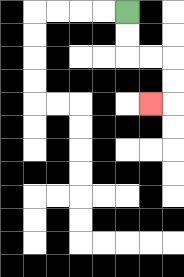{'start': '[5, 0]', 'end': '[6, 4]', 'path_directions': 'D,D,R,R,D,D,L', 'path_coordinates': '[[5, 0], [5, 1], [5, 2], [6, 2], [7, 2], [7, 3], [7, 4], [6, 4]]'}